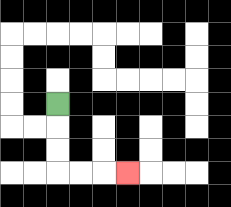{'start': '[2, 4]', 'end': '[5, 7]', 'path_directions': 'D,D,D,R,R,R', 'path_coordinates': '[[2, 4], [2, 5], [2, 6], [2, 7], [3, 7], [4, 7], [5, 7]]'}